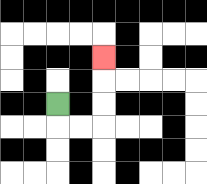{'start': '[2, 4]', 'end': '[4, 2]', 'path_directions': 'D,R,R,U,U,U', 'path_coordinates': '[[2, 4], [2, 5], [3, 5], [4, 5], [4, 4], [4, 3], [4, 2]]'}